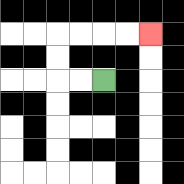{'start': '[4, 3]', 'end': '[6, 1]', 'path_directions': 'L,L,U,U,R,R,R,R', 'path_coordinates': '[[4, 3], [3, 3], [2, 3], [2, 2], [2, 1], [3, 1], [4, 1], [5, 1], [6, 1]]'}